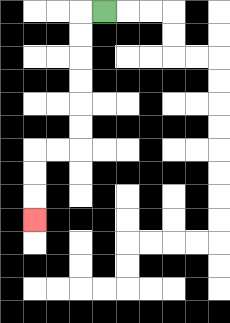{'start': '[4, 0]', 'end': '[1, 9]', 'path_directions': 'L,D,D,D,D,D,D,L,L,D,D,D', 'path_coordinates': '[[4, 0], [3, 0], [3, 1], [3, 2], [3, 3], [3, 4], [3, 5], [3, 6], [2, 6], [1, 6], [1, 7], [1, 8], [1, 9]]'}